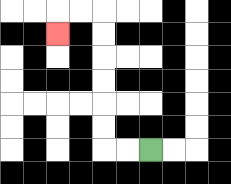{'start': '[6, 6]', 'end': '[2, 1]', 'path_directions': 'L,L,U,U,U,U,U,U,L,L,D', 'path_coordinates': '[[6, 6], [5, 6], [4, 6], [4, 5], [4, 4], [4, 3], [4, 2], [4, 1], [4, 0], [3, 0], [2, 0], [2, 1]]'}